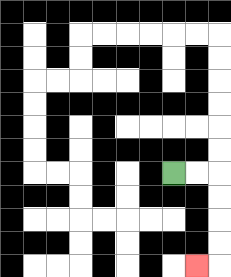{'start': '[7, 7]', 'end': '[8, 11]', 'path_directions': 'R,R,D,D,D,D,L', 'path_coordinates': '[[7, 7], [8, 7], [9, 7], [9, 8], [9, 9], [9, 10], [9, 11], [8, 11]]'}